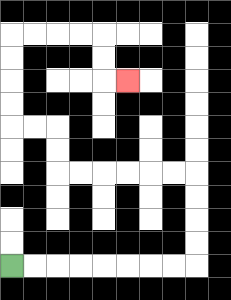{'start': '[0, 11]', 'end': '[5, 3]', 'path_directions': 'R,R,R,R,R,R,R,R,U,U,U,U,L,L,L,L,L,L,U,U,L,L,U,U,U,U,R,R,R,R,D,D,R', 'path_coordinates': '[[0, 11], [1, 11], [2, 11], [3, 11], [4, 11], [5, 11], [6, 11], [7, 11], [8, 11], [8, 10], [8, 9], [8, 8], [8, 7], [7, 7], [6, 7], [5, 7], [4, 7], [3, 7], [2, 7], [2, 6], [2, 5], [1, 5], [0, 5], [0, 4], [0, 3], [0, 2], [0, 1], [1, 1], [2, 1], [3, 1], [4, 1], [4, 2], [4, 3], [5, 3]]'}